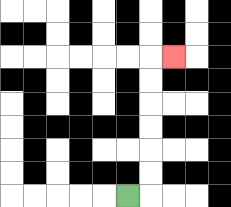{'start': '[5, 8]', 'end': '[7, 2]', 'path_directions': 'R,U,U,U,U,U,U,R', 'path_coordinates': '[[5, 8], [6, 8], [6, 7], [6, 6], [6, 5], [6, 4], [6, 3], [6, 2], [7, 2]]'}